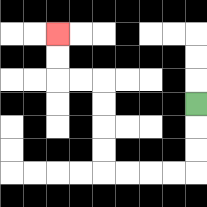{'start': '[8, 4]', 'end': '[2, 1]', 'path_directions': 'D,D,D,L,L,L,L,U,U,U,U,L,L,U,U', 'path_coordinates': '[[8, 4], [8, 5], [8, 6], [8, 7], [7, 7], [6, 7], [5, 7], [4, 7], [4, 6], [4, 5], [4, 4], [4, 3], [3, 3], [2, 3], [2, 2], [2, 1]]'}